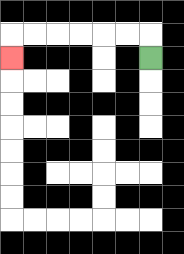{'start': '[6, 2]', 'end': '[0, 2]', 'path_directions': 'U,L,L,L,L,L,L,D', 'path_coordinates': '[[6, 2], [6, 1], [5, 1], [4, 1], [3, 1], [2, 1], [1, 1], [0, 1], [0, 2]]'}